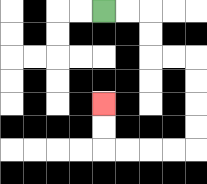{'start': '[4, 0]', 'end': '[4, 4]', 'path_directions': 'R,R,D,D,R,R,D,D,D,D,L,L,L,L,U,U', 'path_coordinates': '[[4, 0], [5, 0], [6, 0], [6, 1], [6, 2], [7, 2], [8, 2], [8, 3], [8, 4], [8, 5], [8, 6], [7, 6], [6, 6], [5, 6], [4, 6], [4, 5], [4, 4]]'}